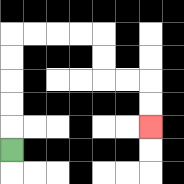{'start': '[0, 6]', 'end': '[6, 5]', 'path_directions': 'U,U,U,U,U,R,R,R,R,D,D,R,R,D,D', 'path_coordinates': '[[0, 6], [0, 5], [0, 4], [0, 3], [0, 2], [0, 1], [1, 1], [2, 1], [3, 1], [4, 1], [4, 2], [4, 3], [5, 3], [6, 3], [6, 4], [6, 5]]'}